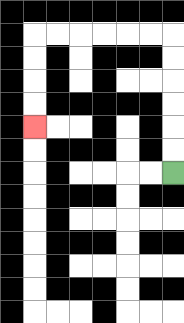{'start': '[7, 7]', 'end': '[1, 5]', 'path_directions': 'U,U,U,U,U,U,L,L,L,L,L,L,D,D,D,D', 'path_coordinates': '[[7, 7], [7, 6], [7, 5], [7, 4], [7, 3], [7, 2], [7, 1], [6, 1], [5, 1], [4, 1], [3, 1], [2, 1], [1, 1], [1, 2], [1, 3], [1, 4], [1, 5]]'}